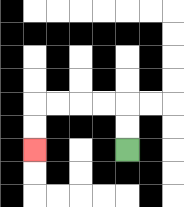{'start': '[5, 6]', 'end': '[1, 6]', 'path_directions': 'U,U,L,L,L,L,D,D', 'path_coordinates': '[[5, 6], [5, 5], [5, 4], [4, 4], [3, 4], [2, 4], [1, 4], [1, 5], [1, 6]]'}